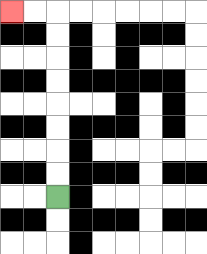{'start': '[2, 8]', 'end': '[0, 0]', 'path_directions': 'U,U,U,U,U,U,U,U,L,L', 'path_coordinates': '[[2, 8], [2, 7], [2, 6], [2, 5], [2, 4], [2, 3], [2, 2], [2, 1], [2, 0], [1, 0], [0, 0]]'}